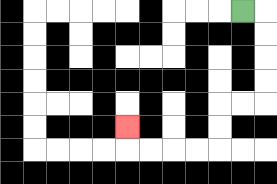{'start': '[10, 0]', 'end': '[5, 5]', 'path_directions': 'R,D,D,D,D,L,L,D,D,L,L,L,L,U', 'path_coordinates': '[[10, 0], [11, 0], [11, 1], [11, 2], [11, 3], [11, 4], [10, 4], [9, 4], [9, 5], [9, 6], [8, 6], [7, 6], [6, 6], [5, 6], [5, 5]]'}